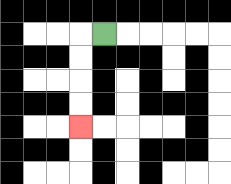{'start': '[4, 1]', 'end': '[3, 5]', 'path_directions': 'L,D,D,D,D', 'path_coordinates': '[[4, 1], [3, 1], [3, 2], [3, 3], [3, 4], [3, 5]]'}